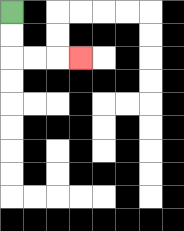{'start': '[0, 0]', 'end': '[3, 2]', 'path_directions': 'D,D,R,R,R', 'path_coordinates': '[[0, 0], [0, 1], [0, 2], [1, 2], [2, 2], [3, 2]]'}